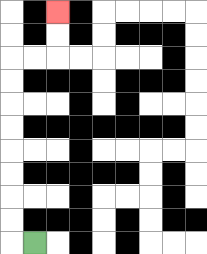{'start': '[1, 10]', 'end': '[2, 0]', 'path_directions': 'L,U,U,U,U,U,U,U,U,R,R,U,U', 'path_coordinates': '[[1, 10], [0, 10], [0, 9], [0, 8], [0, 7], [0, 6], [0, 5], [0, 4], [0, 3], [0, 2], [1, 2], [2, 2], [2, 1], [2, 0]]'}